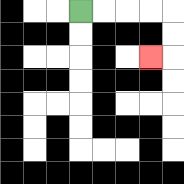{'start': '[3, 0]', 'end': '[6, 2]', 'path_directions': 'R,R,R,R,D,D,L', 'path_coordinates': '[[3, 0], [4, 0], [5, 0], [6, 0], [7, 0], [7, 1], [7, 2], [6, 2]]'}